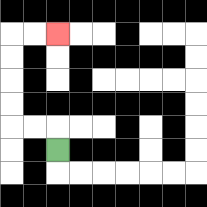{'start': '[2, 6]', 'end': '[2, 1]', 'path_directions': 'U,L,L,U,U,U,U,R,R', 'path_coordinates': '[[2, 6], [2, 5], [1, 5], [0, 5], [0, 4], [0, 3], [0, 2], [0, 1], [1, 1], [2, 1]]'}